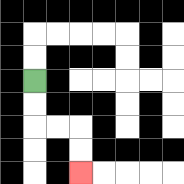{'start': '[1, 3]', 'end': '[3, 7]', 'path_directions': 'D,D,R,R,D,D', 'path_coordinates': '[[1, 3], [1, 4], [1, 5], [2, 5], [3, 5], [3, 6], [3, 7]]'}